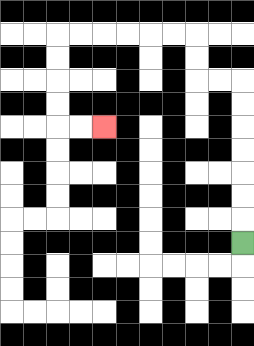{'start': '[10, 10]', 'end': '[4, 5]', 'path_directions': 'U,U,U,U,U,U,U,L,L,U,U,L,L,L,L,L,L,D,D,D,D,R,R', 'path_coordinates': '[[10, 10], [10, 9], [10, 8], [10, 7], [10, 6], [10, 5], [10, 4], [10, 3], [9, 3], [8, 3], [8, 2], [8, 1], [7, 1], [6, 1], [5, 1], [4, 1], [3, 1], [2, 1], [2, 2], [2, 3], [2, 4], [2, 5], [3, 5], [4, 5]]'}